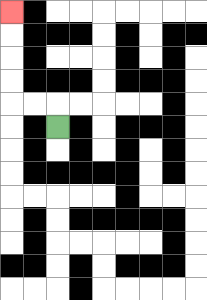{'start': '[2, 5]', 'end': '[0, 0]', 'path_directions': 'U,L,L,U,U,U,U', 'path_coordinates': '[[2, 5], [2, 4], [1, 4], [0, 4], [0, 3], [0, 2], [0, 1], [0, 0]]'}